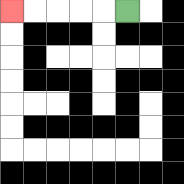{'start': '[5, 0]', 'end': '[0, 0]', 'path_directions': 'L,L,L,L,L', 'path_coordinates': '[[5, 0], [4, 0], [3, 0], [2, 0], [1, 0], [0, 0]]'}